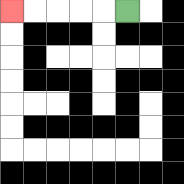{'start': '[5, 0]', 'end': '[0, 0]', 'path_directions': 'L,L,L,L,L', 'path_coordinates': '[[5, 0], [4, 0], [3, 0], [2, 0], [1, 0], [0, 0]]'}